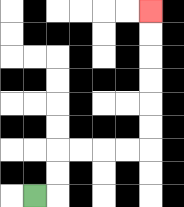{'start': '[1, 8]', 'end': '[6, 0]', 'path_directions': 'R,U,U,R,R,R,R,U,U,U,U,U,U', 'path_coordinates': '[[1, 8], [2, 8], [2, 7], [2, 6], [3, 6], [4, 6], [5, 6], [6, 6], [6, 5], [6, 4], [6, 3], [6, 2], [6, 1], [6, 0]]'}